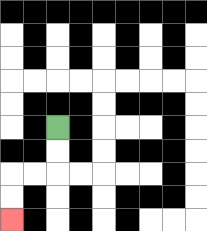{'start': '[2, 5]', 'end': '[0, 9]', 'path_directions': 'D,D,L,L,D,D', 'path_coordinates': '[[2, 5], [2, 6], [2, 7], [1, 7], [0, 7], [0, 8], [0, 9]]'}